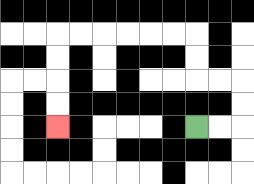{'start': '[8, 5]', 'end': '[2, 5]', 'path_directions': 'R,R,U,U,L,L,U,U,L,L,L,L,L,L,D,D,D,D', 'path_coordinates': '[[8, 5], [9, 5], [10, 5], [10, 4], [10, 3], [9, 3], [8, 3], [8, 2], [8, 1], [7, 1], [6, 1], [5, 1], [4, 1], [3, 1], [2, 1], [2, 2], [2, 3], [2, 4], [2, 5]]'}